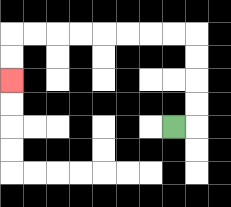{'start': '[7, 5]', 'end': '[0, 3]', 'path_directions': 'R,U,U,U,U,L,L,L,L,L,L,L,L,D,D', 'path_coordinates': '[[7, 5], [8, 5], [8, 4], [8, 3], [8, 2], [8, 1], [7, 1], [6, 1], [5, 1], [4, 1], [3, 1], [2, 1], [1, 1], [0, 1], [0, 2], [0, 3]]'}